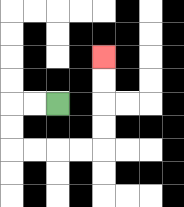{'start': '[2, 4]', 'end': '[4, 2]', 'path_directions': 'L,L,D,D,R,R,R,R,U,U,U,U', 'path_coordinates': '[[2, 4], [1, 4], [0, 4], [0, 5], [0, 6], [1, 6], [2, 6], [3, 6], [4, 6], [4, 5], [4, 4], [4, 3], [4, 2]]'}